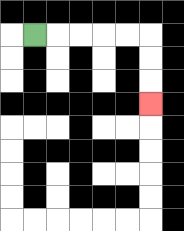{'start': '[1, 1]', 'end': '[6, 4]', 'path_directions': 'R,R,R,R,R,D,D,D', 'path_coordinates': '[[1, 1], [2, 1], [3, 1], [4, 1], [5, 1], [6, 1], [6, 2], [6, 3], [6, 4]]'}